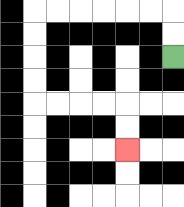{'start': '[7, 2]', 'end': '[5, 6]', 'path_directions': 'U,U,L,L,L,L,L,L,D,D,D,D,R,R,R,R,D,D', 'path_coordinates': '[[7, 2], [7, 1], [7, 0], [6, 0], [5, 0], [4, 0], [3, 0], [2, 0], [1, 0], [1, 1], [1, 2], [1, 3], [1, 4], [2, 4], [3, 4], [4, 4], [5, 4], [5, 5], [5, 6]]'}